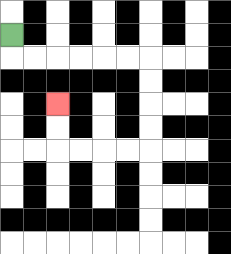{'start': '[0, 1]', 'end': '[2, 4]', 'path_directions': 'D,R,R,R,R,R,R,D,D,D,D,L,L,L,L,U,U', 'path_coordinates': '[[0, 1], [0, 2], [1, 2], [2, 2], [3, 2], [4, 2], [5, 2], [6, 2], [6, 3], [6, 4], [6, 5], [6, 6], [5, 6], [4, 6], [3, 6], [2, 6], [2, 5], [2, 4]]'}